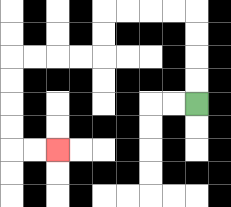{'start': '[8, 4]', 'end': '[2, 6]', 'path_directions': 'U,U,U,U,L,L,L,L,D,D,L,L,L,L,D,D,D,D,R,R', 'path_coordinates': '[[8, 4], [8, 3], [8, 2], [8, 1], [8, 0], [7, 0], [6, 0], [5, 0], [4, 0], [4, 1], [4, 2], [3, 2], [2, 2], [1, 2], [0, 2], [0, 3], [0, 4], [0, 5], [0, 6], [1, 6], [2, 6]]'}